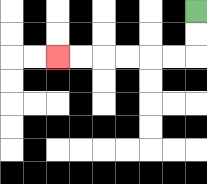{'start': '[8, 0]', 'end': '[2, 2]', 'path_directions': 'D,D,L,L,L,L,L,L', 'path_coordinates': '[[8, 0], [8, 1], [8, 2], [7, 2], [6, 2], [5, 2], [4, 2], [3, 2], [2, 2]]'}